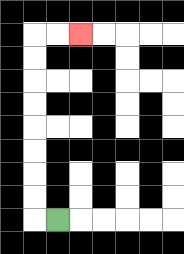{'start': '[2, 9]', 'end': '[3, 1]', 'path_directions': 'L,U,U,U,U,U,U,U,U,R,R', 'path_coordinates': '[[2, 9], [1, 9], [1, 8], [1, 7], [1, 6], [1, 5], [1, 4], [1, 3], [1, 2], [1, 1], [2, 1], [3, 1]]'}